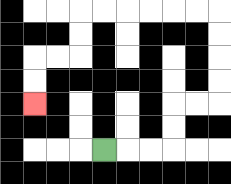{'start': '[4, 6]', 'end': '[1, 4]', 'path_directions': 'R,R,R,U,U,R,R,U,U,U,U,L,L,L,L,L,L,D,D,L,L,D,D', 'path_coordinates': '[[4, 6], [5, 6], [6, 6], [7, 6], [7, 5], [7, 4], [8, 4], [9, 4], [9, 3], [9, 2], [9, 1], [9, 0], [8, 0], [7, 0], [6, 0], [5, 0], [4, 0], [3, 0], [3, 1], [3, 2], [2, 2], [1, 2], [1, 3], [1, 4]]'}